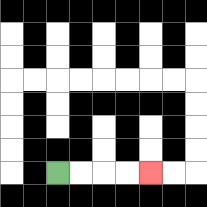{'start': '[2, 7]', 'end': '[6, 7]', 'path_directions': 'R,R,R,R', 'path_coordinates': '[[2, 7], [3, 7], [4, 7], [5, 7], [6, 7]]'}